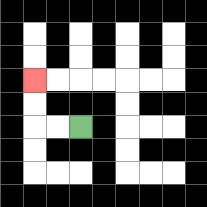{'start': '[3, 5]', 'end': '[1, 3]', 'path_directions': 'L,L,U,U', 'path_coordinates': '[[3, 5], [2, 5], [1, 5], [1, 4], [1, 3]]'}